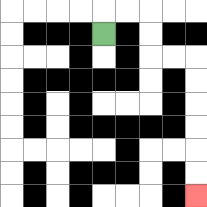{'start': '[4, 1]', 'end': '[8, 8]', 'path_directions': 'U,R,R,D,D,R,R,D,D,D,D,D,D', 'path_coordinates': '[[4, 1], [4, 0], [5, 0], [6, 0], [6, 1], [6, 2], [7, 2], [8, 2], [8, 3], [8, 4], [8, 5], [8, 6], [8, 7], [8, 8]]'}